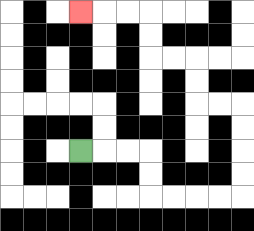{'start': '[3, 6]', 'end': '[3, 0]', 'path_directions': 'R,R,R,D,D,R,R,R,R,U,U,U,U,L,L,U,U,L,L,U,U,L,L,L', 'path_coordinates': '[[3, 6], [4, 6], [5, 6], [6, 6], [6, 7], [6, 8], [7, 8], [8, 8], [9, 8], [10, 8], [10, 7], [10, 6], [10, 5], [10, 4], [9, 4], [8, 4], [8, 3], [8, 2], [7, 2], [6, 2], [6, 1], [6, 0], [5, 0], [4, 0], [3, 0]]'}